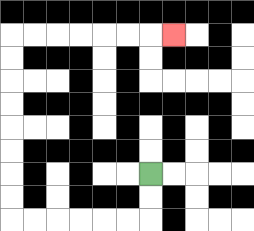{'start': '[6, 7]', 'end': '[7, 1]', 'path_directions': 'D,D,L,L,L,L,L,L,U,U,U,U,U,U,U,U,R,R,R,R,R,R,R', 'path_coordinates': '[[6, 7], [6, 8], [6, 9], [5, 9], [4, 9], [3, 9], [2, 9], [1, 9], [0, 9], [0, 8], [0, 7], [0, 6], [0, 5], [0, 4], [0, 3], [0, 2], [0, 1], [1, 1], [2, 1], [3, 1], [4, 1], [5, 1], [6, 1], [7, 1]]'}